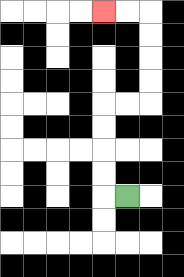{'start': '[5, 8]', 'end': '[4, 0]', 'path_directions': 'L,U,U,U,U,R,R,U,U,U,U,L,L', 'path_coordinates': '[[5, 8], [4, 8], [4, 7], [4, 6], [4, 5], [4, 4], [5, 4], [6, 4], [6, 3], [6, 2], [6, 1], [6, 0], [5, 0], [4, 0]]'}